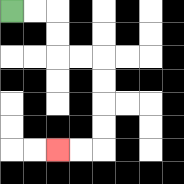{'start': '[0, 0]', 'end': '[2, 6]', 'path_directions': 'R,R,D,D,R,R,D,D,D,D,L,L', 'path_coordinates': '[[0, 0], [1, 0], [2, 0], [2, 1], [2, 2], [3, 2], [4, 2], [4, 3], [4, 4], [4, 5], [4, 6], [3, 6], [2, 6]]'}